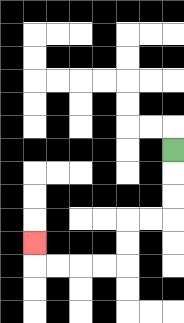{'start': '[7, 6]', 'end': '[1, 10]', 'path_directions': 'D,D,D,L,L,D,D,L,L,L,L,U', 'path_coordinates': '[[7, 6], [7, 7], [7, 8], [7, 9], [6, 9], [5, 9], [5, 10], [5, 11], [4, 11], [3, 11], [2, 11], [1, 11], [1, 10]]'}